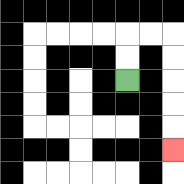{'start': '[5, 3]', 'end': '[7, 6]', 'path_directions': 'U,U,R,R,D,D,D,D,D', 'path_coordinates': '[[5, 3], [5, 2], [5, 1], [6, 1], [7, 1], [7, 2], [7, 3], [7, 4], [7, 5], [7, 6]]'}